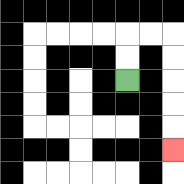{'start': '[5, 3]', 'end': '[7, 6]', 'path_directions': 'U,U,R,R,D,D,D,D,D', 'path_coordinates': '[[5, 3], [5, 2], [5, 1], [6, 1], [7, 1], [7, 2], [7, 3], [7, 4], [7, 5], [7, 6]]'}